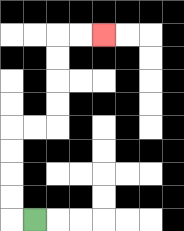{'start': '[1, 9]', 'end': '[4, 1]', 'path_directions': 'L,U,U,U,U,R,R,U,U,U,U,R,R', 'path_coordinates': '[[1, 9], [0, 9], [0, 8], [0, 7], [0, 6], [0, 5], [1, 5], [2, 5], [2, 4], [2, 3], [2, 2], [2, 1], [3, 1], [4, 1]]'}